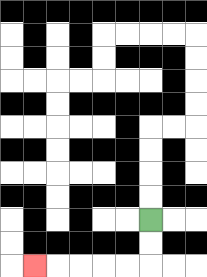{'start': '[6, 9]', 'end': '[1, 11]', 'path_directions': 'D,D,L,L,L,L,L', 'path_coordinates': '[[6, 9], [6, 10], [6, 11], [5, 11], [4, 11], [3, 11], [2, 11], [1, 11]]'}